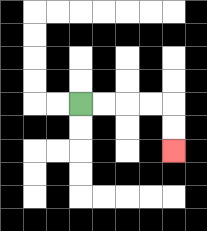{'start': '[3, 4]', 'end': '[7, 6]', 'path_directions': 'R,R,R,R,D,D', 'path_coordinates': '[[3, 4], [4, 4], [5, 4], [6, 4], [7, 4], [7, 5], [7, 6]]'}